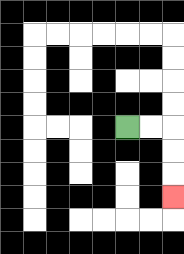{'start': '[5, 5]', 'end': '[7, 8]', 'path_directions': 'R,R,D,D,D', 'path_coordinates': '[[5, 5], [6, 5], [7, 5], [7, 6], [7, 7], [7, 8]]'}